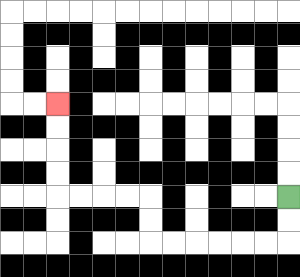{'start': '[12, 8]', 'end': '[2, 4]', 'path_directions': 'D,D,L,L,L,L,L,L,U,U,L,L,L,L,U,U,U,U', 'path_coordinates': '[[12, 8], [12, 9], [12, 10], [11, 10], [10, 10], [9, 10], [8, 10], [7, 10], [6, 10], [6, 9], [6, 8], [5, 8], [4, 8], [3, 8], [2, 8], [2, 7], [2, 6], [2, 5], [2, 4]]'}